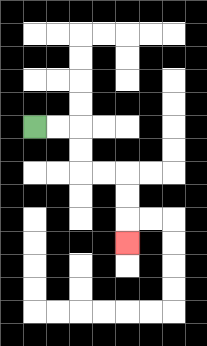{'start': '[1, 5]', 'end': '[5, 10]', 'path_directions': 'R,R,D,D,R,R,D,D,D', 'path_coordinates': '[[1, 5], [2, 5], [3, 5], [3, 6], [3, 7], [4, 7], [5, 7], [5, 8], [5, 9], [5, 10]]'}